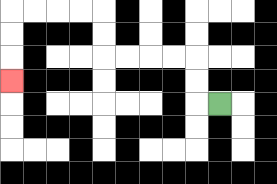{'start': '[9, 4]', 'end': '[0, 3]', 'path_directions': 'L,U,U,L,L,L,L,U,U,L,L,L,L,D,D,D', 'path_coordinates': '[[9, 4], [8, 4], [8, 3], [8, 2], [7, 2], [6, 2], [5, 2], [4, 2], [4, 1], [4, 0], [3, 0], [2, 0], [1, 0], [0, 0], [0, 1], [0, 2], [0, 3]]'}